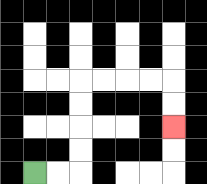{'start': '[1, 7]', 'end': '[7, 5]', 'path_directions': 'R,R,U,U,U,U,R,R,R,R,D,D', 'path_coordinates': '[[1, 7], [2, 7], [3, 7], [3, 6], [3, 5], [3, 4], [3, 3], [4, 3], [5, 3], [6, 3], [7, 3], [7, 4], [7, 5]]'}